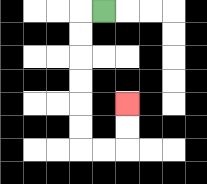{'start': '[4, 0]', 'end': '[5, 4]', 'path_directions': 'L,D,D,D,D,D,D,R,R,U,U', 'path_coordinates': '[[4, 0], [3, 0], [3, 1], [3, 2], [3, 3], [3, 4], [3, 5], [3, 6], [4, 6], [5, 6], [5, 5], [5, 4]]'}